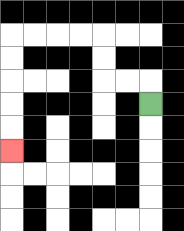{'start': '[6, 4]', 'end': '[0, 6]', 'path_directions': 'U,L,L,U,U,L,L,L,L,D,D,D,D,D', 'path_coordinates': '[[6, 4], [6, 3], [5, 3], [4, 3], [4, 2], [4, 1], [3, 1], [2, 1], [1, 1], [0, 1], [0, 2], [0, 3], [0, 4], [0, 5], [0, 6]]'}